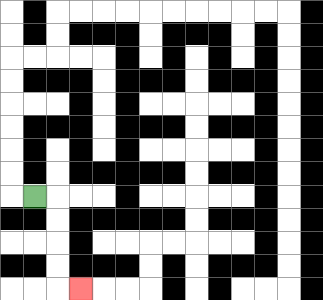{'start': '[1, 8]', 'end': '[3, 12]', 'path_directions': 'R,D,D,D,D,R', 'path_coordinates': '[[1, 8], [2, 8], [2, 9], [2, 10], [2, 11], [2, 12], [3, 12]]'}